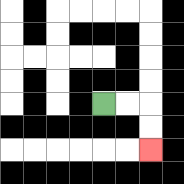{'start': '[4, 4]', 'end': '[6, 6]', 'path_directions': 'R,R,D,D', 'path_coordinates': '[[4, 4], [5, 4], [6, 4], [6, 5], [6, 6]]'}